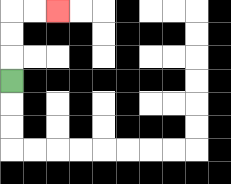{'start': '[0, 3]', 'end': '[2, 0]', 'path_directions': 'U,U,U,R,R', 'path_coordinates': '[[0, 3], [0, 2], [0, 1], [0, 0], [1, 0], [2, 0]]'}